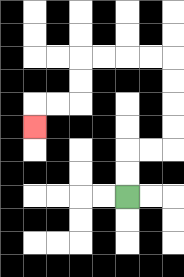{'start': '[5, 8]', 'end': '[1, 5]', 'path_directions': 'U,U,R,R,U,U,U,U,L,L,L,L,D,D,L,L,D', 'path_coordinates': '[[5, 8], [5, 7], [5, 6], [6, 6], [7, 6], [7, 5], [7, 4], [7, 3], [7, 2], [6, 2], [5, 2], [4, 2], [3, 2], [3, 3], [3, 4], [2, 4], [1, 4], [1, 5]]'}